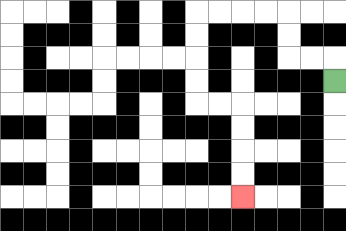{'start': '[14, 3]', 'end': '[10, 8]', 'path_directions': 'U,L,L,U,U,L,L,L,L,D,D,D,D,R,R,D,D,D,D', 'path_coordinates': '[[14, 3], [14, 2], [13, 2], [12, 2], [12, 1], [12, 0], [11, 0], [10, 0], [9, 0], [8, 0], [8, 1], [8, 2], [8, 3], [8, 4], [9, 4], [10, 4], [10, 5], [10, 6], [10, 7], [10, 8]]'}